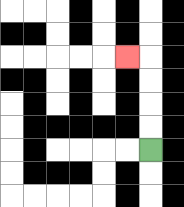{'start': '[6, 6]', 'end': '[5, 2]', 'path_directions': 'U,U,U,U,L', 'path_coordinates': '[[6, 6], [6, 5], [6, 4], [6, 3], [6, 2], [5, 2]]'}